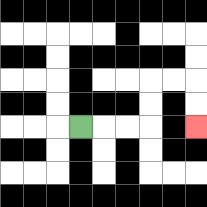{'start': '[3, 5]', 'end': '[8, 5]', 'path_directions': 'R,R,R,U,U,R,R,D,D', 'path_coordinates': '[[3, 5], [4, 5], [5, 5], [6, 5], [6, 4], [6, 3], [7, 3], [8, 3], [8, 4], [8, 5]]'}